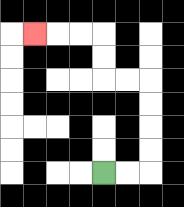{'start': '[4, 7]', 'end': '[1, 1]', 'path_directions': 'R,R,U,U,U,U,L,L,U,U,L,L,L', 'path_coordinates': '[[4, 7], [5, 7], [6, 7], [6, 6], [6, 5], [6, 4], [6, 3], [5, 3], [4, 3], [4, 2], [4, 1], [3, 1], [2, 1], [1, 1]]'}